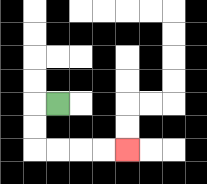{'start': '[2, 4]', 'end': '[5, 6]', 'path_directions': 'L,D,D,R,R,R,R', 'path_coordinates': '[[2, 4], [1, 4], [1, 5], [1, 6], [2, 6], [3, 6], [4, 6], [5, 6]]'}